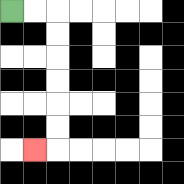{'start': '[0, 0]', 'end': '[1, 6]', 'path_directions': 'R,R,D,D,D,D,D,D,L', 'path_coordinates': '[[0, 0], [1, 0], [2, 0], [2, 1], [2, 2], [2, 3], [2, 4], [2, 5], [2, 6], [1, 6]]'}